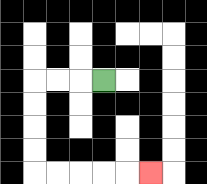{'start': '[4, 3]', 'end': '[6, 7]', 'path_directions': 'L,L,L,D,D,D,D,R,R,R,R,R', 'path_coordinates': '[[4, 3], [3, 3], [2, 3], [1, 3], [1, 4], [1, 5], [1, 6], [1, 7], [2, 7], [3, 7], [4, 7], [5, 7], [6, 7]]'}